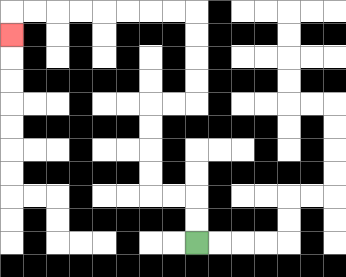{'start': '[8, 10]', 'end': '[0, 1]', 'path_directions': 'U,U,L,L,U,U,U,U,R,R,U,U,U,U,L,L,L,L,L,L,L,L,D', 'path_coordinates': '[[8, 10], [8, 9], [8, 8], [7, 8], [6, 8], [6, 7], [6, 6], [6, 5], [6, 4], [7, 4], [8, 4], [8, 3], [8, 2], [8, 1], [8, 0], [7, 0], [6, 0], [5, 0], [4, 0], [3, 0], [2, 0], [1, 0], [0, 0], [0, 1]]'}